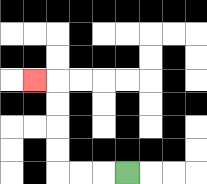{'start': '[5, 7]', 'end': '[1, 3]', 'path_directions': 'L,L,L,U,U,U,U,L', 'path_coordinates': '[[5, 7], [4, 7], [3, 7], [2, 7], [2, 6], [2, 5], [2, 4], [2, 3], [1, 3]]'}